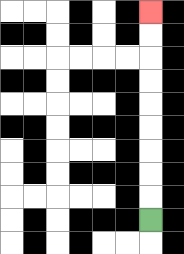{'start': '[6, 9]', 'end': '[6, 0]', 'path_directions': 'U,U,U,U,U,U,U,U,U', 'path_coordinates': '[[6, 9], [6, 8], [6, 7], [6, 6], [6, 5], [6, 4], [6, 3], [6, 2], [6, 1], [6, 0]]'}